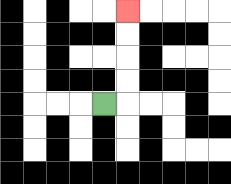{'start': '[4, 4]', 'end': '[5, 0]', 'path_directions': 'R,U,U,U,U', 'path_coordinates': '[[4, 4], [5, 4], [5, 3], [5, 2], [5, 1], [5, 0]]'}